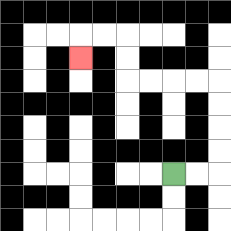{'start': '[7, 7]', 'end': '[3, 2]', 'path_directions': 'R,R,U,U,U,U,L,L,L,L,U,U,L,L,D', 'path_coordinates': '[[7, 7], [8, 7], [9, 7], [9, 6], [9, 5], [9, 4], [9, 3], [8, 3], [7, 3], [6, 3], [5, 3], [5, 2], [5, 1], [4, 1], [3, 1], [3, 2]]'}